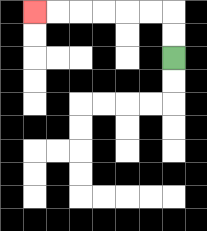{'start': '[7, 2]', 'end': '[1, 0]', 'path_directions': 'U,U,L,L,L,L,L,L', 'path_coordinates': '[[7, 2], [7, 1], [7, 0], [6, 0], [5, 0], [4, 0], [3, 0], [2, 0], [1, 0]]'}